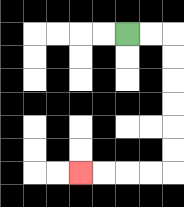{'start': '[5, 1]', 'end': '[3, 7]', 'path_directions': 'R,R,D,D,D,D,D,D,L,L,L,L', 'path_coordinates': '[[5, 1], [6, 1], [7, 1], [7, 2], [7, 3], [7, 4], [7, 5], [7, 6], [7, 7], [6, 7], [5, 7], [4, 7], [3, 7]]'}